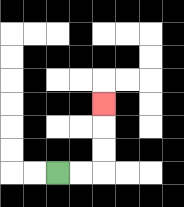{'start': '[2, 7]', 'end': '[4, 4]', 'path_directions': 'R,R,U,U,U', 'path_coordinates': '[[2, 7], [3, 7], [4, 7], [4, 6], [4, 5], [4, 4]]'}